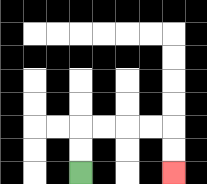{'start': '[3, 7]', 'end': '[7, 7]', 'path_directions': 'U,U,R,R,R,R,D,D', 'path_coordinates': '[[3, 7], [3, 6], [3, 5], [4, 5], [5, 5], [6, 5], [7, 5], [7, 6], [7, 7]]'}